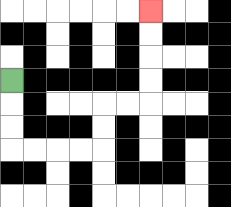{'start': '[0, 3]', 'end': '[6, 0]', 'path_directions': 'D,D,D,R,R,R,R,U,U,R,R,U,U,U,U', 'path_coordinates': '[[0, 3], [0, 4], [0, 5], [0, 6], [1, 6], [2, 6], [3, 6], [4, 6], [4, 5], [4, 4], [5, 4], [6, 4], [6, 3], [6, 2], [6, 1], [6, 0]]'}